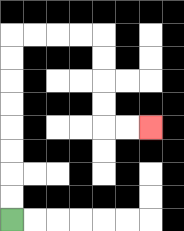{'start': '[0, 9]', 'end': '[6, 5]', 'path_directions': 'U,U,U,U,U,U,U,U,R,R,R,R,D,D,D,D,R,R', 'path_coordinates': '[[0, 9], [0, 8], [0, 7], [0, 6], [0, 5], [0, 4], [0, 3], [0, 2], [0, 1], [1, 1], [2, 1], [3, 1], [4, 1], [4, 2], [4, 3], [4, 4], [4, 5], [5, 5], [6, 5]]'}